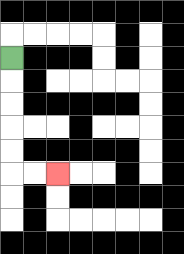{'start': '[0, 2]', 'end': '[2, 7]', 'path_directions': 'D,D,D,D,D,R,R', 'path_coordinates': '[[0, 2], [0, 3], [0, 4], [0, 5], [0, 6], [0, 7], [1, 7], [2, 7]]'}